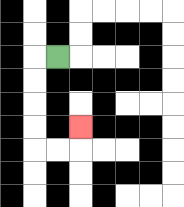{'start': '[2, 2]', 'end': '[3, 5]', 'path_directions': 'L,D,D,D,D,R,R,U', 'path_coordinates': '[[2, 2], [1, 2], [1, 3], [1, 4], [1, 5], [1, 6], [2, 6], [3, 6], [3, 5]]'}